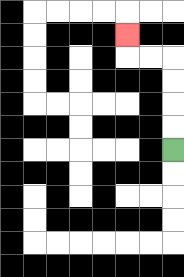{'start': '[7, 6]', 'end': '[5, 1]', 'path_directions': 'U,U,U,U,L,L,U', 'path_coordinates': '[[7, 6], [7, 5], [7, 4], [7, 3], [7, 2], [6, 2], [5, 2], [5, 1]]'}